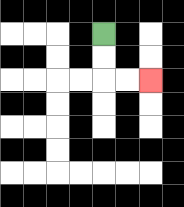{'start': '[4, 1]', 'end': '[6, 3]', 'path_directions': 'D,D,R,R', 'path_coordinates': '[[4, 1], [4, 2], [4, 3], [5, 3], [6, 3]]'}